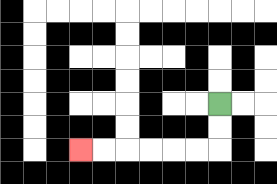{'start': '[9, 4]', 'end': '[3, 6]', 'path_directions': 'D,D,L,L,L,L,L,L', 'path_coordinates': '[[9, 4], [9, 5], [9, 6], [8, 6], [7, 6], [6, 6], [5, 6], [4, 6], [3, 6]]'}